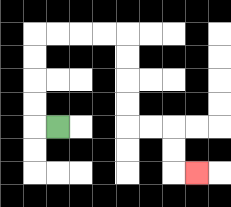{'start': '[2, 5]', 'end': '[8, 7]', 'path_directions': 'L,U,U,U,U,R,R,R,R,D,D,D,D,R,R,D,D,R', 'path_coordinates': '[[2, 5], [1, 5], [1, 4], [1, 3], [1, 2], [1, 1], [2, 1], [3, 1], [4, 1], [5, 1], [5, 2], [5, 3], [5, 4], [5, 5], [6, 5], [7, 5], [7, 6], [7, 7], [8, 7]]'}